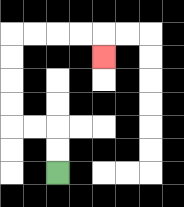{'start': '[2, 7]', 'end': '[4, 2]', 'path_directions': 'U,U,L,L,U,U,U,U,R,R,R,R,D', 'path_coordinates': '[[2, 7], [2, 6], [2, 5], [1, 5], [0, 5], [0, 4], [0, 3], [0, 2], [0, 1], [1, 1], [2, 1], [3, 1], [4, 1], [4, 2]]'}